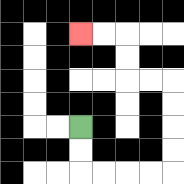{'start': '[3, 5]', 'end': '[3, 1]', 'path_directions': 'D,D,R,R,R,R,U,U,U,U,L,L,U,U,L,L', 'path_coordinates': '[[3, 5], [3, 6], [3, 7], [4, 7], [5, 7], [6, 7], [7, 7], [7, 6], [7, 5], [7, 4], [7, 3], [6, 3], [5, 3], [5, 2], [5, 1], [4, 1], [3, 1]]'}